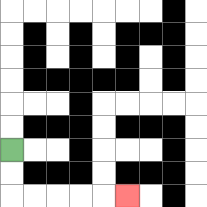{'start': '[0, 6]', 'end': '[5, 8]', 'path_directions': 'D,D,R,R,R,R,R', 'path_coordinates': '[[0, 6], [0, 7], [0, 8], [1, 8], [2, 8], [3, 8], [4, 8], [5, 8]]'}